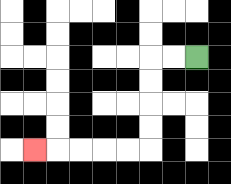{'start': '[8, 2]', 'end': '[1, 6]', 'path_directions': 'L,L,D,D,D,D,L,L,L,L,L', 'path_coordinates': '[[8, 2], [7, 2], [6, 2], [6, 3], [6, 4], [6, 5], [6, 6], [5, 6], [4, 6], [3, 6], [2, 6], [1, 6]]'}